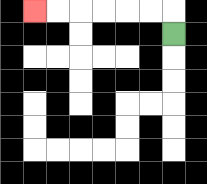{'start': '[7, 1]', 'end': '[1, 0]', 'path_directions': 'U,L,L,L,L,L,L', 'path_coordinates': '[[7, 1], [7, 0], [6, 0], [5, 0], [4, 0], [3, 0], [2, 0], [1, 0]]'}